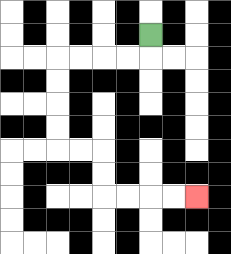{'start': '[6, 1]', 'end': '[8, 8]', 'path_directions': 'D,L,L,L,L,D,D,D,D,R,R,D,D,R,R,R,R', 'path_coordinates': '[[6, 1], [6, 2], [5, 2], [4, 2], [3, 2], [2, 2], [2, 3], [2, 4], [2, 5], [2, 6], [3, 6], [4, 6], [4, 7], [4, 8], [5, 8], [6, 8], [7, 8], [8, 8]]'}